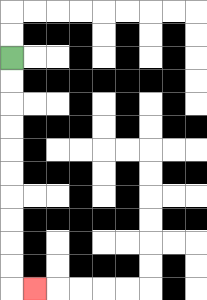{'start': '[0, 2]', 'end': '[1, 12]', 'path_directions': 'D,D,D,D,D,D,D,D,D,D,R', 'path_coordinates': '[[0, 2], [0, 3], [0, 4], [0, 5], [0, 6], [0, 7], [0, 8], [0, 9], [0, 10], [0, 11], [0, 12], [1, 12]]'}